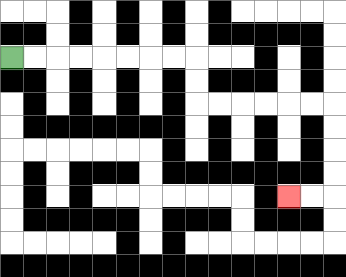{'start': '[0, 2]', 'end': '[12, 8]', 'path_directions': 'R,R,R,R,R,R,R,R,D,D,R,R,R,R,R,R,D,D,D,D,L,L', 'path_coordinates': '[[0, 2], [1, 2], [2, 2], [3, 2], [4, 2], [5, 2], [6, 2], [7, 2], [8, 2], [8, 3], [8, 4], [9, 4], [10, 4], [11, 4], [12, 4], [13, 4], [14, 4], [14, 5], [14, 6], [14, 7], [14, 8], [13, 8], [12, 8]]'}